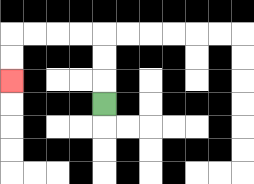{'start': '[4, 4]', 'end': '[0, 3]', 'path_directions': 'U,U,U,L,L,L,L,D,D', 'path_coordinates': '[[4, 4], [4, 3], [4, 2], [4, 1], [3, 1], [2, 1], [1, 1], [0, 1], [0, 2], [0, 3]]'}